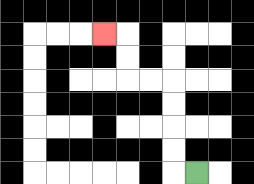{'start': '[8, 7]', 'end': '[4, 1]', 'path_directions': 'L,U,U,U,U,L,L,U,U,L', 'path_coordinates': '[[8, 7], [7, 7], [7, 6], [7, 5], [7, 4], [7, 3], [6, 3], [5, 3], [5, 2], [5, 1], [4, 1]]'}